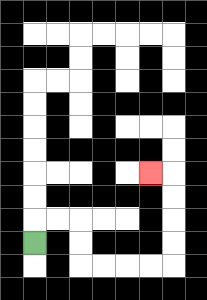{'start': '[1, 10]', 'end': '[6, 7]', 'path_directions': 'U,R,R,D,D,R,R,R,R,U,U,U,U,L', 'path_coordinates': '[[1, 10], [1, 9], [2, 9], [3, 9], [3, 10], [3, 11], [4, 11], [5, 11], [6, 11], [7, 11], [7, 10], [7, 9], [7, 8], [7, 7], [6, 7]]'}